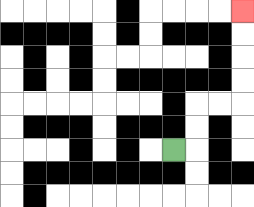{'start': '[7, 6]', 'end': '[10, 0]', 'path_directions': 'R,U,U,R,R,U,U,U,U', 'path_coordinates': '[[7, 6], [8, 6], [8, 5], [8, 4], [9, 4], [10, 4], [10, 3], [10, 2], [10, 1], [10, 0]]'}